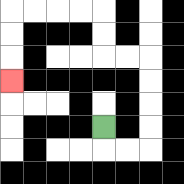{'start': '[4, 5]', 'end': '[0, 3]', 'path_directions': 'D,R,R,U,U,U,U,L,L,U,U,L,L,L,L,D,D,D', 'path_coordinates': '[[4, 5], [4, 6], [5, 6], [6, 6], [6, 5], [6, 4], [6, 3], [6, 2], [5, 2], [4, 2], [4, 1], [4, 0], [3, 0], [2, 0], [1, 0], [0, 0], [0, 1], [0, 2], [0, 3]]'}